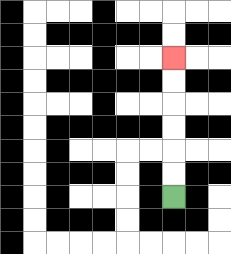{'start': '[7, 8]', 'end': '[7, 2]', 'path_directions': 'U,U,U,U,U,U', 'path_coordinates': '[[7, 8], [7, 7], [7, 6], [7, 5], [7, 4], [7, 3], [7, 2]]'}